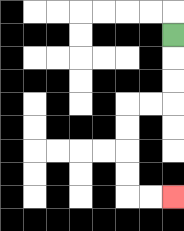{'start': '[7, 1]', 'end': '[7, 8]', 'path_directions': 'D,D,D,L,L,D,D,D,D,R,R', 'path_coordinates': '[[7, 1], [7, 2], [7, 3], [7, 4], [6, 4], [5, 4], [5, 5], [5, 6], [5, 7], [5, 8], [6, 8], [7, 8]]'}